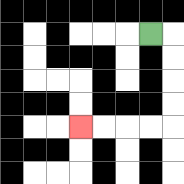{'start': '[6, 1]', 'end': '[3, 5]', 'path_directions': 'R,D,D,D,D,L,L,L,L', 'path_coordinates': '[[6, 1], [7, 1], [7, 2], [7, 3], [7, 4], [7, 5], [6, 5], [5, 5], [4, 5], [3, 5]]'}